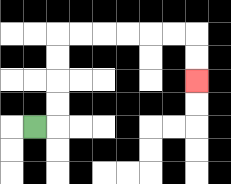{'start': '[1, 5]', 'end': '[8, 3]', 'path_directions': 'R,U,U,U,U,R,R,R,R,R,R,D,D', 'path_coordinates': '[[1, 5], [2, 5], [2, 4], [2, 3], [2, 2], [2, 1], [3, 1], [4, 1], [5, 1], [6, 1], [7, 1], [8, 1], [8, 2], [8, 3]]'}